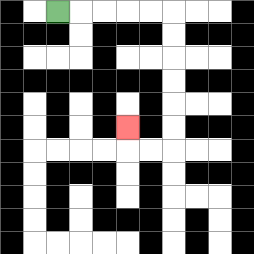{'start': '[2, 0]', 'end': '[5, 5]', 'path_directions': 'R,R,R,R,R,D,D,D,D,D,D,L,L,U', 'path_coordinates': '[[2, 0], [3, 0], [4, 0], [5, 0], [6, 0], [7, 0], [7, 1], [7, 2], [7, 3], [7, 4], [7, 5], [7, 6], [6, 6], [5, 6], [5, 5]]'}